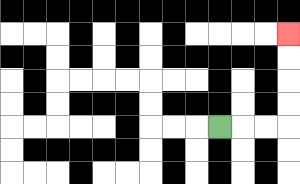{'start': '[9, 5]', 'end': '[12, 1]', 'path_directions': 'R,R,R,U,U,U,U', 'path_coordinates': '[[9, 5], [10, 5], [11, 5], [12, 5], [12, 4], [12, 3], [12, 2], [12, 1]]'}